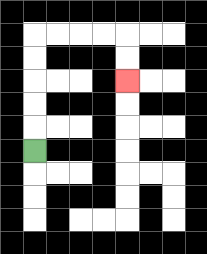{'start': '[1, 6]', 'end': '[5, 3]', 'path_directions': 'U,U,U,U,U,R,R,R,R,D,D', 'path_coordinates': '[[1, 6], [1, 5], [1, 4], [1, 3], [1, 2], [1, 1], [2, 1], [3, 1], [4, 1], [5, 1], [5, 2], [5, 3]]'}